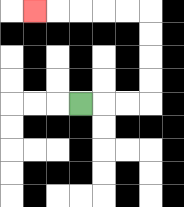{'start': '[3, 4]', 'end': '[1, 0]', 'path_directions': 'R,R,R,U,U,U,U,L,L,L,L,L', 'path_coordinates': '[[3, 4], [4, 4], [5, 4], [6, 4], [6, 3], [6, 2], [6, 1], [6, 0], [5, 0], [4, 0], [3, 0], [2, 0], [1, 0]]'}